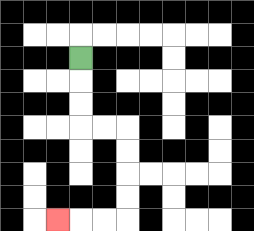{'start': '[3, 2]', 'end': '[2, 9]', 'path_directions': 'D,D,D,R,R,D,D,D,D,L,L,L', 'path_coordinates': '[[3, 2], [3, 3], [3, 4], [3, 5], [4, 5], [5, 5], [5, 6], [5, 7], [5, 8], [5, 9], [4, 9], [3, 9], [2, 9]]'}